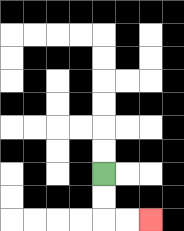{'start': '[4, 7]', 'end': '[6, 9]', 'path_directions': 'D,D,R,R', 'path_coordinates': '[[4, 7], [4, 8], [4, 9], [5, 9], [6, 9]]'}